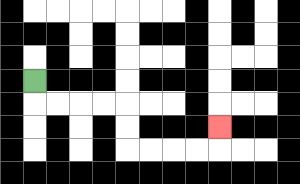{'start': '[1, 3]', 'end': '[9, 5]', 'path_directions': 'D,R,R,R,R,D,D,R,R,R,R,U', 'path_coordinates': '[[1, 3], [1, 4], [2, 4], [3, 4], [4, 4], [5, 4], [5, 5], [5, 6], [6, 6], [7, 6], [8, 6], [9, 6], [9, 5]]'}